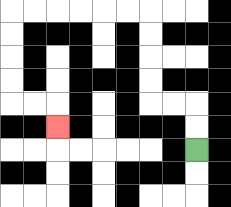{'start': '[8, 6]', 'end': '[2, 5]', 'path_directions': 'U,U,L,L,U,U,U,U,L,L,L,L,L,L,D,D,D,D,R,R,D', 'path_coordinates': '[[8, 6], [8, 5], [8, 4], [7, 4], [6, 4], [6, 3], [6, 2], [6, 1], [6, 0], [5, 0], [4, 0], [3, 0], [2, 0], [1, 0], [0, 0], [0, 1], [0, 2], [0, 3], [0, 4], [1, 4], [2, 4], [2, 5]]'}